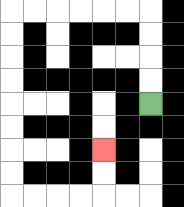{'start': '[6, 4]', 'end': '[4, 6]', 'path_directions': 'U,U,U,U,L,L,L,L,L,L,D,D,D,D,D,D,D,D,R,R,R,R,U,U', 'path_coordinates': '[[6, 4], [6, 3], [6, 2], [6, 1], [6, 0], [5, 0], [4, 0], [3, 0], [2, 0], [1, 0], [0, 0], [0, 1], [0, 2], [0, 3], [0, 4], [0, 5], [0, 6], [0, 7], [0, 8], [1, 8], [2, 8], [3, 8], [4, 8], [4, 7], [4, 6]]'}